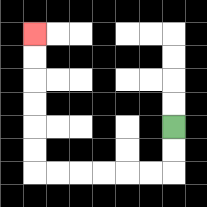{'start': '[7, 5]', 'end': '[1, 1]', 'path_directions': 'D,D,L,L,L,L,L,L,U,U,U,U,U,U', 'path_coordinates': '[[7, 5], [7, 6], [7, 7], [6, 7], [5, 7], [4, 7], [3, 7], [2, 7], [1, 7], [1, 6], [1, 5], [1, 4], [1, 3], [1, 2], [1, 1]]'}